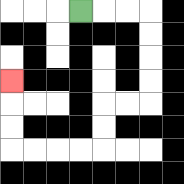{'start': '[3, 0]', 'end': '[0, 3]', 'path_directions': 'R,R,R,D,D,D,D,L,L,D,D,L,L,L,L,U,U,U', 'path_coordinates': '[[3, 0], [4, 0], [5, 0], [6, 0], [6, 1], [6, 2], [6, 3], [6, 4], [5, 4], [4, 4], [4, 5], [4, 6], [3, 6], [2, 6], [1, 6], [0, 6], [0, 5], [0, 4], [0, 3]]'}